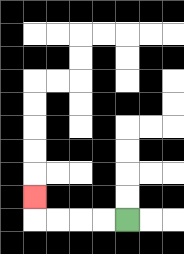{'start': '[5, 9]', 'end': '[1, 8]', 'path_directions': 'L,L,L,L,U', 'path_coordinates': '[[5, 9], [4, 9], [3, 9], [2, 9], [1, 9], [1, 8]]'}